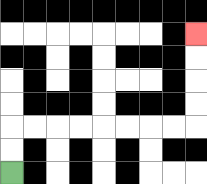{'start': '[0, 7]', 'end': '[8, 1]', 'path_directions': 'U,U,R,R,R,R,R,R,R,R,U,U,U,U', 'path_coordinates': '[[0, 7], [0, 6], [0, 5], [1, 5], [2, 5], [3, 5], [4, 5], [5, 5], [6, 5], [7, 5], [8, 5], [8, 4], [8, 3], [8, 2], [8, 1]]'}